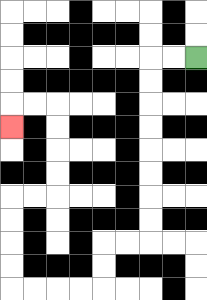{'start': '[8, 2]', 'end': '[0, 5]', 'path_directions': 'L,L,D,D,D,D,D,D,D,D,L,L,D,D,L,L,L,L,U,U,U,U,R,R,U,U,U,U,L,L,D', 'path_coordinates': '[[8, 2], [7, 2], [6, 2], [6, 3], [6, 4], [6, 5], [6, 6], [6, 7], [6, 8], [6, 9], [6, 10], [5, 10], [4, 10], [4, 11], [4, 12], [3, 12], [2, 12], [1, 12], [0, 12], [0, 11], [0, 10], [0, 9], [0, 8], [1, 8], [2, 8], [2, 7], [2, 6], [2, 5], [2, 4], [1, 4], [0, 4], [0, 5]]'}